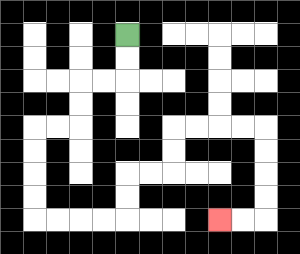{'start': '[5, 1]', 'end': '[9, 9]', 'path_directions': 'D,D,L,L,D,D,L,L,D,D,D,D,R,R,R,R,U,U,R,R,U,U,R,R,R,R,D,D,D,D,L,L', 'path_coordinates': '[[5, 1], [5, 2], [5, 3], [4, 3], [3, 3], [3, 4], [3, 5], [2, 5], [1, 5], [1, 6], [1, 7], [1, 8], [1, 9], [2, 9], [3, 9], [4, 9], [5, 9], [5, 8], [5, 7], [6, 7], [7, 7], [7, 6], [7, 5], [8, 5], [9, 5], [10, 5], [11, 5], [11, 6], [11, 7], [11, 8], [11, 9], [10, 9], [9, 9]]'}